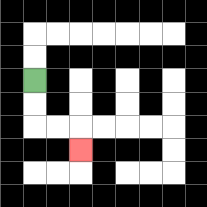{'start': '[1, 3]', 'end': '[3, 6]', 'path_directions': 'D,D,R,R,D', 'path_coordinates': '[[1, 3], [1, 4], [1, 5], [2, 5], [3, 5], [3, 6]]'}